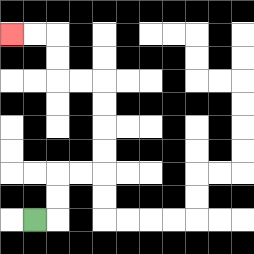{'start': '[1, 9]', 'end': '[0, 1]', 'path_directions': 'R,U,U,R,R,U,U,U,U,L,L,U,U,L,L', 'path_coordinates': '[[1, 9], [2, 9], [2, 8], [2, 7], [3, 7], [4, 7], [4, 6], [4, 5], [4, 4], [4, 3], [3, 3], [2, 3], [2, 2], [2, 1], [1, 1], [0, 1]]'}